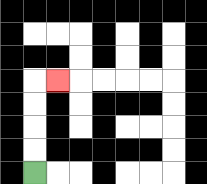{'start': '[1, 7]', 'end': '[2, 3]', 'path_directions': 'U,U,U,U,R', 'path_coordinates': '[[1, 7], [1, 6], [1, 5], [1, 4], [1, 3], [2, 3]]'}